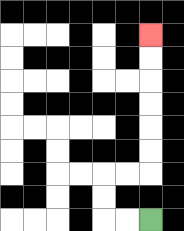{'start': '[6, 9]', 'end': '[6, 1]', 'path_directions': 'L,L,U,U,R,R,U,U,U,U,U,U', 'path_coordinates': '[[6, 9], [5, 9], [4, 9], [4, 8], [4, 7], [5, 7], [6, 7], [6, 6], [6, 5], [6, 4], [6, 3], [6, 2], [6, 1]]'}